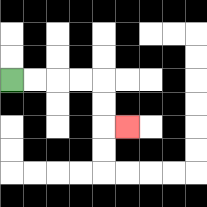{'start': '[0, 3]', 'end': '[5, 5]', 'path_directions': 'R,R,R,R,D,D,R', 'path_coordinates': '[[0, 3], [1, 3], [2, 3], [3, 3], [4, 3], [4, 4], [4, 5], [5, 5]]'}